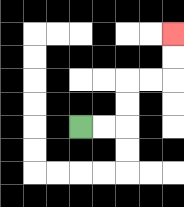{'start': '[3, 5]', 'end': '[7, 1]', 'path_directions': 'R,R,U,U,R,R,U,U', 'path_coordinates': '[[3, 5], [4, 5], [5, 5], [5, 4], [5, 3], [6, 3], [7, 3], [7, 2], [7, 1]]'}